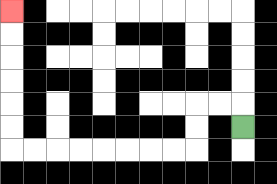{'start': '[10, 5]', 'end': '[0, 0]', 'path_directions': 'U,L,L,D,D,L,L,L,L,L,L,L,L,U,U,U,U,U,U', 'path_coordinates': '[[10, 5], [10, 4], [9, 4], [8, 4], [8, 5], [8, 6], [7, 6], [6, 6], [5, 6], [4, 6], [3, 6], [2, 6], [1, 6], [0, 6], [0, 5], [0, 4], [0, 3], [0, 2], [0, 1], [0, 0]]'}